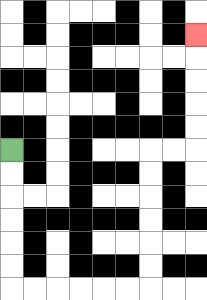{'start': '[0, 6]', 'end': '[8, 1]', 'path_directions': 'D,D,D,D,D,D,R,R,R,R,R,R,U,U,U,U,U,U,R,R,U,U,U,U,U', 'path_coordinates': '[[0, 6], [0, 7], [0, 8], [0, 9], [0, 10], [0, 11], [0, 12], [1, 12], [2, 12], [3, 12], [4, 12], [5, 12], [6, 12], [6, 11], [6, 10], [6, 9], [6, 8], [6, 7], [6, 6], [7, 6], [8, 6], [8, 5], [8, 4], [8, 3], [8, 2], [8, 1]]'}